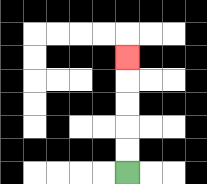{'start': '[5, 7]', 'end': '[5, 2]', 'path_directions': 'U,U,U,U,U', 'path_coordinates': '[[5, 7], [5, 6], [5, 5], [5, 4], [5, 3], [5, 2]]'}